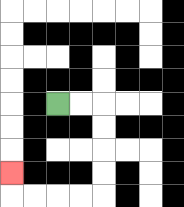{'start': '[2, 4]', 'end': '[0, 7]', 'path_directions': 'R,R,D,D,D,D,L,L,L,L,U', 'path_coordinates': '[[2, 4], [3, 4], [4, 4], [4, 5], [4, 6], [4, 7], [4, 8], [3, 8], [2, 8], [1, 8], [0, 8], [0, 7]]'}